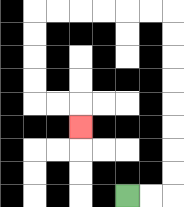{'start': '[5, 8]', 'end': '[3, 5]', 'path_directions': 'R,R,U,U,U,U,U,U,U,U,L,L,L,L,L,L,D,D,D,D,R,R,D', 'path_coordinates': '[[5, 8], [6, 8], [7, 8], [7, 7], [7, 6], [7, 5], [7, 4], [7, 3], [7, 2], [7, 1], [7, 0], [6, 0], [5, 0], [4, 0], [3, 0], [2, 0], [1, 0], [1, 1], [1, 2], [1, 3], [1, 4], [2, 4], [3, 4], [3, 5]]'}